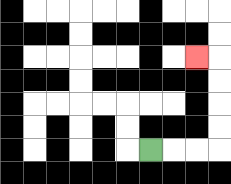{'start': '[6, 6]', 'end': '[8, 2]', 'path_directions': 'R,R,R,U,U,U,U,L', 'path_coordinates': '[[6, 6], [7, 6], [8, 6], [9, 6], [9, 5], [9, 4], [9, 3], [9, 2], [8, 2]]'}